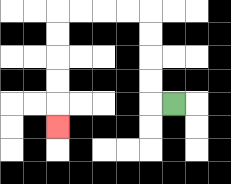{'start': '[7, 4]', 'end': '[2, 5]', 'path_directions': 'L,U,U,U,U,L,L,L,L,D,D,D,D,D', 'path_coordinates': '[[7, 4], [6, 4], [6, 3], [6, 2], [6, 1], [6, 0], [5, 0], [4, 0], [3, 0], [2, 0], [2, 1], [2, 2], [2, 3], [2, 4], [2, 5]]'}